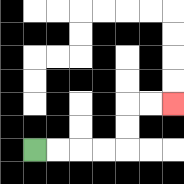{'start': '[1, 6]', 'end': '[7, 4]', 'path_directions': 'R,R,R,R,U,U,R,R', 'path_coordinates': '[[1, 6], [2, 6], [3, 6], [4, 6], [5, 6], [5, 5], [5, 4], [6, 4], [7, 4]]'}